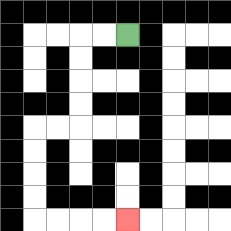{'start': '[5, 1]', 'end': '[5, 9]', 'path_directions': 'L,L,D,D,D,D,L,L,D,D,D,D,R,R,R,R', 'path_coordinates': '[[5, 1], [4, 1], [3, 1], [3, 2], [3, 3], [3, 4], [3, 5], [2, 5], [1, 5], [1, 6], [1, 7], [1, 8], [1, 9], [2, 9], [3, 9], [4, 9], [5, 9]]'}